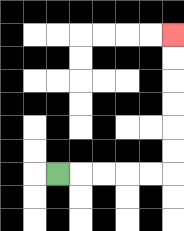{'start': '[2, 7]', 'end': '[7, 1]', 'path_directions': 'R,R,R,R,R,U,U,U,U,U,U', 'path_coordinates': '[[2, 7], [3, 7], [4, 7], [5, 7], [6, 7], [7, 7], [7, 6], [7, 5], [7, 4], [7, 3], [7, 2], [7, 1]]'}